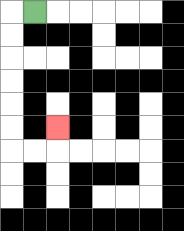{'start': '[1, 0]', 'end': '[2, 5]', 'path_directions': 'L,D,D,D,D,D,D,R,R,U', 'path_coordinates': '[[1, 0], [0, 0], [0, 1], [0, 2], [0, 3], [0, 4], [0, 5], [0, 6], [1, 6], [2, 6], [2, 5]]'}